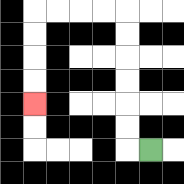{'start': '[6, 6]', 'end': '[1, 4]', 'path_directions': 'L,U,U,U,U,U,U,L,L,L,L,D,D,D,D', 'path_coordinates': '[[6, 6], [5, 6], [5, 5], [5, 4], [5, 3], [5, 2], [5, 1], [5, 0], [4, 0], [3, 0], [2, 0], [1, 0], [1, 1], [1, 2], [1, 3], [1, 4]]'}